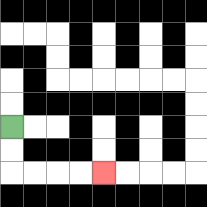{'start': '[0, 5]', 'end': '[4, 7]', 'path_directions': 'D,D,R,R,R,R', 'path_coordinates': '[[0, 5], [0, 6], [0, 7], [1, 7], [2, 7], [3, 7], [4, 7]]'}